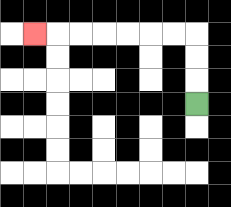{'start': '[8, 4]', 'end': '[1, 1]', 'path_directions': 'U,U,U,L,L,L,L,L,L,L', 'path_coordinates': '[[8, 4], [8, 3], [8, 2], [8, 1], [7, 1], [6, 1], [5, 1], [4, 1], [3, 1], [2, 1], [1, 1]]'}